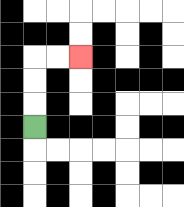{'start': '[1, 5]', 'end': '[3, 2]', 'path_directions': 'U,U,U,R,R', 'path_coordinates': '[[1, 5], [1, 4], [1, 3], [1, 2], [2, 2], [3, 2]]'}